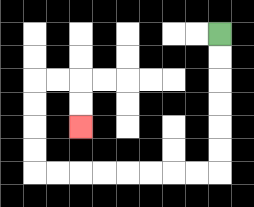{'start': '[9, 1]', 'end': '[3, 5]', 'path_directions': 'D,D,D,D,D,D,L,L,L,L,L,L,L,L,U,U,U,U,R,R,D,D', 'path_coordinates': '[[9, 1], [9, 2], [9, 3], [9, 4], [9, 5], [9, 6], [9, 7], [8, 7], [7, 7], [6, 7], [5, 7], [4, 7], [3, 7], [2, 7], [1, 7], [1, 6], [1, 5], [1, 4], [1, 3], [2, 3], [3, 3], [3, 4], [3, 5]]'}